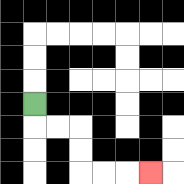{'start': '[1, 4]', 'end': '[6, 7]', 'path_directions': 'D,R,R,D,D,R,R,R', 'path_coordinates': '[[1, 4], [1, 5], [2, 5], [3, 5], [3, 6], [3, 7], [4, 7], [5, 7], [6, 7]]'}